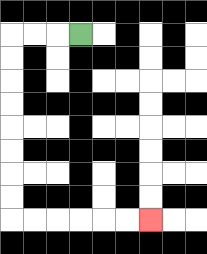{'start': '[3, 1]', 'end': '[6, 9]', 'path_directions': 'L,L,L,D,D,D,D,D,D,D,D,R,R,R,R,R,R', 'path_coordinates': '[[3, 1], [2, 1], [1, 1], [0, 1], [0, 2], [0, 3], [0, 4], [0, 5], [0, 6], [0, 7], [0, 8], [0, 9], [1, 9], [2, 9], [3, 9], [4, 9], [5, 9], [6, 9]]'}